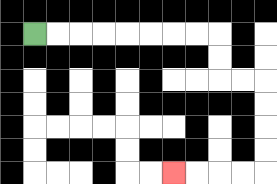{'start': '[1, 1]', 'end': '[7, 7]', 'path_directions': 'R,R,R,R,R,R,R,R,D,D,R,R,D,D,D,D,L,L,L,L', 'path_coordinates': '[[1, 1], [2, 1], [3, 1], [4, 1], [5, 1], [6, 1], [7, 1], [8, 1], [9, 1], [9, 2], [9, 3], [10, 3], [11, 3], [11, 4], [11, 5], [11, 6], [11, 7], [10, 7], [9, 7], [8, 7], [7, 7]]'}